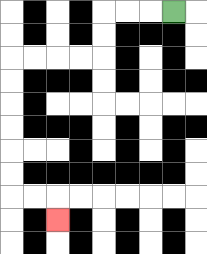{'start': '[7, 0]', 'end': '[2, 9]', 'path_directions': 'L,L,L,D,D,L,L,L,L,D,D,D,D,D,D,R,R,D', 'path_coordinates': '[[7, 0], [6, 0], [5, 0], [4, 0], [4, 1], [4, 2], [3, 2], [2, 2], [1, 2], [0, 2], [0, 3], [0, 4], [0, 5], [0, 6], [0, 7], [0, 8], [1, 8], [2, 8], [2, 9]]'}